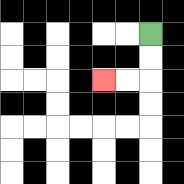{'start': '[6, 1]', 'end': '[4, 3]', 'path_directions': 'D,D,L,L', 'path_coordinates': '[[6, 1], [6, 2], [6, 3], [5, 3], [4, 3]]'}